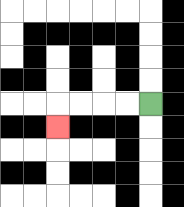{'start': '[6, 4]', 'end': '[2, 5]', 'path_directions': 'L,L,L,L,D', 'path_coordinates': '[[6, 4], [5, 4], [4, 4], [3, 4], [2, 4], [2, 5]]'}